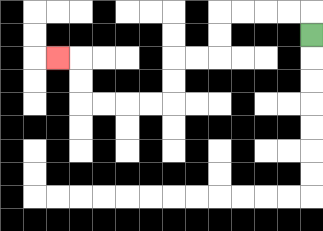{'start': '[13, 1]', 'end': '[2, 2]', 'path_directions': 'U,L,L,L,L,D,D,L,L,D,D,L,L,L,L,U,U,L', 'path_coordinates': '[[13, 1], [13, 0], [12, 0], [11, 0], [10, 0], [9, 0], [9, 1], [9, 2], [8, 2], [7, 2], [7, 3], [7, 4], [6, 4], [5, 4], [4, 4], [3, 4], [3, 3], [3, 2], [2, 2]]'}